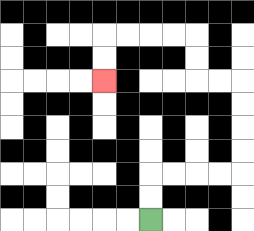{'start': '[6, 9]', 'end': '[4, 3]', 'path_directions': 'U,U,R,R,R,R,U,U,U,U,L,L,U,U,L,L,L,L,D,D', 'path_coordinates': '[[6, 9], [6, 8], [6, 7], [7, 7], [8, 7], [9, 7], [10, 7], [10, 6], [10, 5], [10, 4], [10, 3], [9, 3], [8, 3], [8, 2], [8, 1], [7, 1], [6, 1], [5, 1], [4, 1], [4, 2], [4, 3]]'}